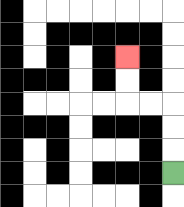{'start': '[7, 7]', 'end': '[5, 2]', 'path_directions': 'U,U,U,L,L,U,U', 'path_coordinates': '[[7, 7], [7, 6], [7, 5], [7, 4], [6, 4], [5, 4], [5, 3], [5, 2]]'}